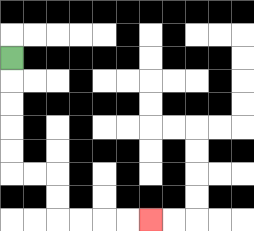{'start': '[0, 2]', 'end': '[6, 9]', 'path_directions': 'D,D,D,D,D,R,R,D,D,R,R,R,R', 'path_coordinates': '[[0, 2], [0, 3], [0, 4], [0, 5], [0, 6], [0, 7], [1, 7], [2, 7], [2, 8], [2, 9], [3, 9], [4, 9], [5, 9], [6, 9]]'}